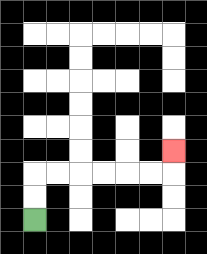{'start': '[1, 9]', 'end': '[7, 6]', 'path_directions': 'U,U,R,R,R,R,R,R,U', 'path_coordinates': '[[1, 9], [1, 8], [1, 7], [2, 7], [3, 7], [4, 7], [5, 7], [6, 7], [7, 7], [7, 6]]'}